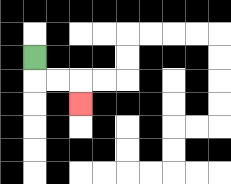{'start': '[1, 2]', 'end': '[3, 4]', 'path_directions': 'D,R,R,D', 'path_coordinates': '[[1, 2], [1, 3], [2, 3], [3, 3], [3, 4]]'}